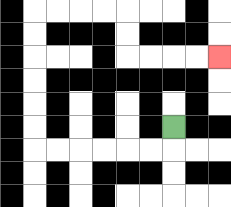{'start': '[7, 5]', 'end': '[9, 2]', 'path_directions': 'D,L,L,L,L,L,L,U,U,U,U,U,U,R,R,R,R,D,D,R,R,R,R', 'path_coordinates': '[[7, 5], [7, 6], [6, 6], [5, 6], [4, 6], [3, 6], [2, 6], [1, 6], [1, 5], [1, 4], [1, 3], [1, 2], [1, 1], [1, 0], [2, 0], [3, 0], [4, 0], [5, 0], [5, 1], [5, 2], [6, 2], [7, 2], [8, 2], [9, 2]]'}